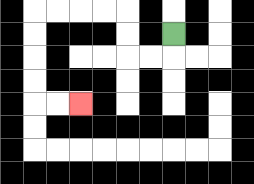{'start': '[7, 1]', 'end': '[3, 4]', 'path_directions': 'D,L,L,U,U,L,L,L,L,D,D,D,D,R,R', 'path_coordinates': '[[7, 1], [7, 2], [6, 2], [5, 2], [5, 1], [5, 0], [4, 0], [3, 0], [2, 0], [1, 0], [1, 1], [1, 2], [1, 3], [1, 4], [2, 4], [3, 4]]'}